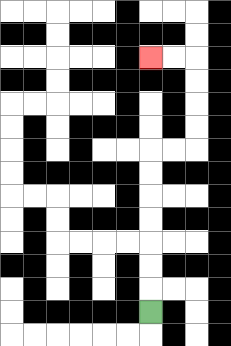{'start': '[6, 13]', 'end': '[6, 2]', 'path_directions': 'U,U,U,U,U,U,U,R,R,U,U,U,U,L,L', 'path_coordinates': '[[6, 13], [6, 12], [6, 11], [6, 10], [6, 9], [6, 8], [6, 7], [6, 6], [7, 6], [8, 6], [8, 5], [8, 4], [8, 3], [8, 2], [7, 2], [6, 2]]'}